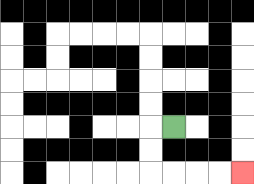{'start': '[7, 5]', 'end': '[10, 7]', 'path_directions': 'L,D,D,R,R,R,R', 'path_coordinates': '[[7, 5], [6, 5], [6, 6], [6, 7], [7, 7], [8, 7], [9, 7], [10, 7]]'}